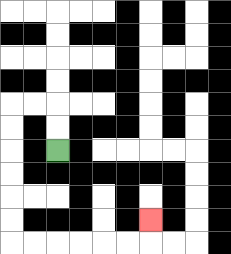{'start': '[2, 6]', 'end': '[6, 9]', 'path_directions': 'U,U,L,L,D,D,D,D,D,D,R,R,R,R,R,R,U', 'path_coordinates': '[[2, 6], [2, 5], [2, 4], [1, 4], [0, 4], [0, 5], [0, 6], [0, 7], [0, 8], [0, 9], [0, 10], [1, 10], [2, 10], [3, 10], [4, 10], [5, 10], [6, 10], [6, 9]]'}